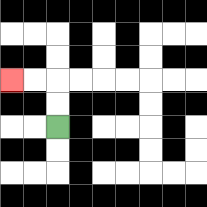{'start': '[2, 5]', 'end': '[0, 3]', 'path_directions': 'U,U,L,L', 'path_coordinates': '[[2, 5], [2, 4], [2, 3], [1, 3], [0, 3]]'}